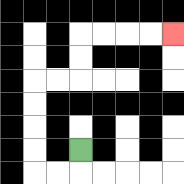{'start': '[3, 6]', 'end': '[7, 1]', 'path_directions': 'D,L,L,U,U,U,U,R,R,U,U,R,R,R,R', 'path_coordinates': '[[3, 6], [3, 7], [2, 7], [1, 7], [1, 6], [1, 5], [1, 4], [1, 3], [2, 3], [3, 3], [3, 2], [3, 1], [4, 1], [5, 1], [6, 1], [7, 1]]'}